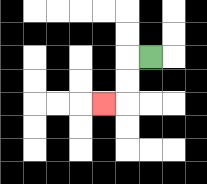{'start': '[6, 2]', 'end': '[4, 4]', 'path_directions': 'L,D,D,L', 'path_coordinates': '[[6, 2], [5, 2], [5, 3], [5, 4], [4, 4]]'}